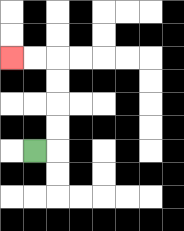{'start': '[1, 6]', 'end': '[0, 2]', 'path_directions': 'R,U,U,U,U,L,L', 'path_coordinates': '[[1, 6], [2, 6], [2, 5], [2, 4], [2, 3], [2, 2], [1, 2], [0, 2]]'}